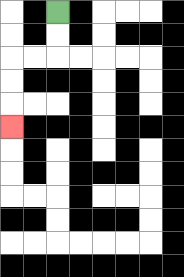{'start': '[2, 0]', 'end': '[0, 5]', 'path_directions': 'D,D,L,L,D,D,D', 'path_coordinates': '[[2, 0], [2, 1], [2, 2], [1, 2], [0, 2], [0, 3], [0, 4], [0, 5]]'}